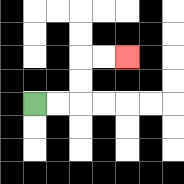{'start': '[1, 4]', 'end': '[5, 2]', 'path_directions': 'R,R,U,U,R,R', 'path_coordinates': '[[1, 4], [2, 4], [3, 4], [3, 3], [3, 2], [4, 2], [5, 2]]'}